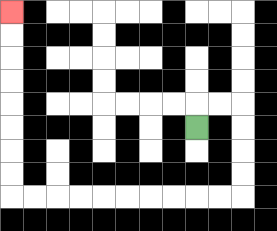{'start': '[8, 5]', 'end': '[0, 0]', 'path_directions': 'U,R,R,D,D,D,D,L,L,L,L,L,L,L,L,L,L,U,U,U,U,U,U,U,U', 'path_coordinates': '[[8, 5], [8, 4], [9, 4], [10, 4], [10, 5], [10, 6], [10, 7], [10, 8], [9, 8], [8, 8], [7, 8], [6, 8], [5, 8], [4, 8], [3, 8], [2, 8], [1, 8], [0, 8], [0, 7], [0, 6], [0, 5], [0, 4], [0, 3], [0, 2], [0, 1], [0, 0]]'}